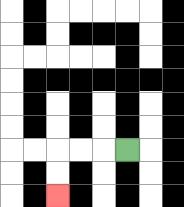{'start': '[5, 6]', 'end': '[2, 8]', 'path_directions': 'L,L,L,D,D', 'path_coordinates': '[[5, 6], [4, 6], [3, 6], [2, 6], [2, 7], [2, 8]]'}